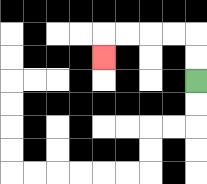{'start': '[8, 3]', 'end': '[4, 2]', 'path_directions': 'U,U,L,L,L,L,D', 'path_coordinates': '[[8, 3], [8, 2], [8, 1], [7, 1], [6, 1], [5, 1], [4, 1], [4, 2]]'}